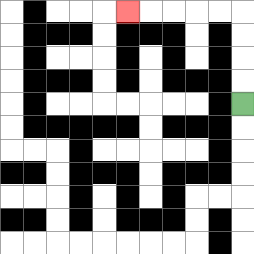{'start': '[10, 4]', 'end': '[5, 0]', 'path_directions': 'U,U,U,U,L,L,L,L,L', 'path_coordinates': '[[10, 4], [10, 3], [10, 2], [10, 1], [10, 0], [9, 0], [8, 0], [7, 0], [6, 0], [5, 0]]'}